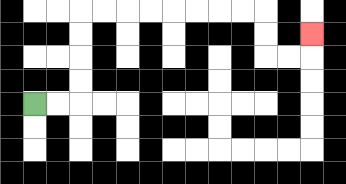{'start': '[1, 4]', 'end': '[13, 1]', 'path_directions': 'R,R,U,U,U,U,R,R,R,R,R,R,R,R,D,D,R,R,U', 'path_coordinates': '[[1, 4], [2, 4], [3, 4], [3, 3], [3, 2], [3, 1], [3, 0], [4, 0], [5, 0], [6, 0], [7, 0], [8, 0], [9, 0], [10, 0], [11, 0], [11, 1], [11, 2], [12, 2], [13, 2], [13, 1]]'}